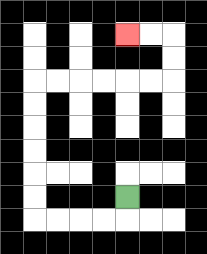{'start': '[5, 8]', 'end': '[5, 1]', 'path_directions': 'D,L,L,L,L,U,U,U,U,U,U,R,R,R,R,R,R,U,U,L,L', 'path_coordinates': '[[5, 8], [5, 9], [4, 9], [3, 9], [2, 9], [1, 9], [1, 8], [1, 7], [1, 6], [1, 5], [1, 4], [1, 3], [2, 3], [3, 3], [4, 3], [5, 3], [6, 3], [7, 3], [7, 2], [7, 1], [6, 1], [5, 1]]'}